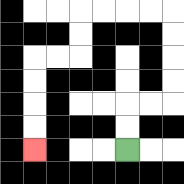{'start': '[5, 6]', 'end': '[1, 6]', 'path_directions': 'U,U,R,R,U,U,U,U,L,L,L,L,D,D,L,L,D,D,D,D', 'path_coordinates': '[[5, 6], [5, 5], [5, 4], [6, 4], [7, 4], [7, 3], [7, 2], [7, 1], [7, 0], [6, 0], [5, 0], [4, 0], [3, 0], [3, 1], [3, 2], [2, 2], [1, 2], [1, 3], [1, 4], [1, 5], [1, 6]]'}